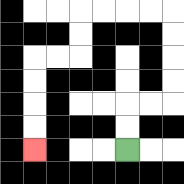{'start': '[5, 6]', 'end': '[1, 6]', 'path_directions': 'U,U,R,R,U,U,U,U,L,L,L,L,D,D,L,L,D,D,D,D', 'path_coordinates': '[[5, 6], [5, 5], [5, 4], [6, 4], [7, 4], [7, 3], [7, 2], [7, 1], [7, 0], [6, 0], [5, 0], [4, 0], [3, 0], [3, 1], [3, 2], [2, 2], [1, 2], [1, 3], [1, 4], [1, 5], [1, 6]]'}